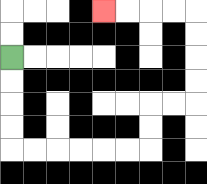{'start': '[0, 2]', 'end': '[4, 0]', 'path_directions': 'D,D,D,D,R,R,R,R,R,R,U,U,R,R,U,U,U,U,L,L,L,L', 'path_coordinates': '[[0, 2], [0, 3], [0, 4], [0, 5], [0, 6], [1, 6], [2, 6], [3, 6], [4, 6], [5, 6], [6, 6], [6, 5], [6, 4], [7, 4], [8, 4], [8, 3], [8, 2], [8, 1], [8, 0], [7, 0], [6, 0], [5, 0], [4, 0]]'}